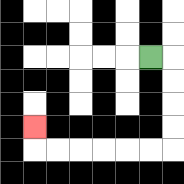{'start': '[6, 2]', 'end': '[1, 5]', 'path_directions': 'R,D,D,D,D,L,L,L,L,L,L,U', 'path_coordinates': '[[6, 2], [7, 2], [7, 3], [7, 4], [7, 5], [7, 6], [6, 6], [5, 6], [4, 6], [3, 6], [2, 6], [1, 6], [1, 5]]'}